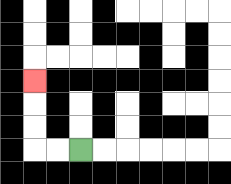{'start': '[3, 6]', 'end': '[1, 3]', 'path_directions': 'L,L,U,U,U', 'path_coordinates': '[[3, 6], [2, 6], [1, 6], [1, 5], [1, 4], [1, 3]]'}